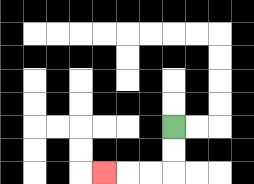{'start': '[7, 5]', 'end': '[4, 7]', 'path_directions': 'D,D,L,L,L', 'path_coordinates': '[[7, 5], [7, 6], [7, 7], [6, 7], [5, 7], [4, 7]]'}